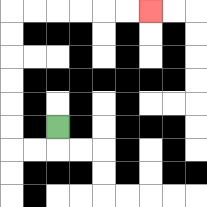{'start': '[2, 5]', 'end': '[6, 0]', 'path_directions': 'D,L,L,U,U,U,U,U,U,R,R,R,R,R,R', 'path_coordinates': '[[2, 5], [2, 6], [1, 6], [0, 6], [0, 5], [0, 4], [0, 3], [0, 2], [0, 1], [0, 0], [1, 0], [2, 0], [3, 0], [4, 0], [5, 0], [6, 0]]'}